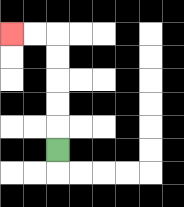{'start': '[2, 6]', 'end': '[0, 1]', 'path_directions': 'U,U,U,U,U,L,L', 'path_coordinates': '[[2, 6], [2, 5], [2, 4], [2, 3], [2, 2], [2, 1], [1, 1], [0, 1]]'}